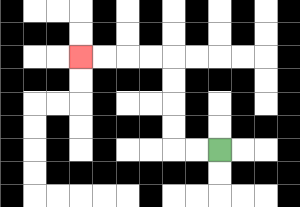{'start': '[9, 6]', 'end': '[3, 2]', 'path_directions': 'L,L,U,U,U,U,L,L,L,L', 'path_coordinates': '[[9, 6], [8, 6], [7, 6], [7, 5], [7, 4], [7, 3], [7, 2], [6, 2], [5, 2], [4, 2], [3, 2]]'}